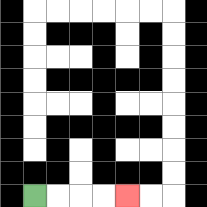{'start': '[1, 8]', 'end': '[5, 8]', 'path_directions': 'R,R,R,R', 'path_coordinates': '[[1, 8], [2, 8], [3, 8], [4, 8], [5, 8]]'}